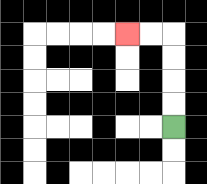{'start': '[7, 5]', 'end': '[5, 1]', 'path_directions': 'U,U,U,U,L,L', 'path_coordinates': '[[7, 5], [7, 4], [7, 3], [7, 2], [7, 1], [6, 1], [5, 1]]'}